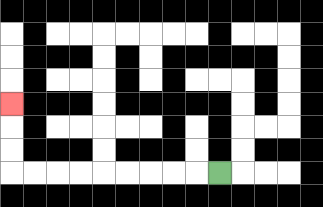{'start': '[9, 7]', 'end': '[0, 4]', 'path_directions': 'L,L,L,L,L,L,L,L,L,U,U,U', 'path_coordinates': '[[9, 7], [8, 7], [7, 7], [6, 7], [5, 7], [4, 7], [3, 7], [2, 7], [1, 7], [0, 7], [0, 6], [0, 5], [0, 4]]'}